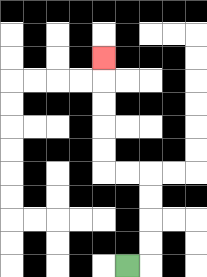{'start': '[5, 11]', 'end': '[4, 2]', 'path_directions': 'R,U,U,U,U,L,L,U,U,U,U,U', 'path_coordinates': '[[5, 11], [6, 11], [6, 10], [6, 9], [6, 8], [6, 7], [5, 7], [4, 7], [4, 6], [4, 5], [4, 4], [4, 3], [4, 2]]'}